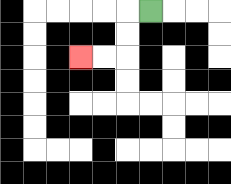{'start': '[6, 0]', 'end': '[3, 2]', 'path_directions': 'L,D,D,L,L', 'path_coordinates': '[[6, 0], [5, 0], [5, 1], [5, 2], [4, 2], [3, 2]]'}